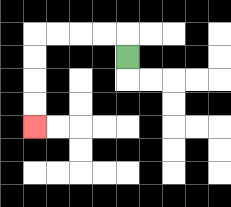{'start': '[5, 2]', 'end': '[1, 5]', 'path_directions': 'U,L,L,L,L,D,D,D,D', 'path_coordinates': '[[5, 2], [5, 1], [4, 1], [3, 1], [2, 1], [1, 1], [1, 2], [1, 3], [1, 4], [1, 5]]'}